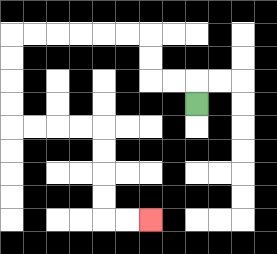{'start': '[8, 4]', 'end': '[6, 9]', 'path_directions': 'U,L,L,U,U,L,L,L,L,L,L,D,D,D,D,R,R,R,R,D,D,D,D,R,R', 'path_coordinates': '[[8, 4], [8, 3], [7, 3], [6, 3], [6, 2], [6, 1], [5, 1], [4, 1], [3, 1], [2, 1], [1, 1], [0, 1], [0, 2], [0, 3], [0, 4], [0, 5], [1, 5], [2, 5], [3, 5], [4, 5], [4, 6], [4, 7], [4, 8], [4, 9], [5, 9], [6, 9]]'}